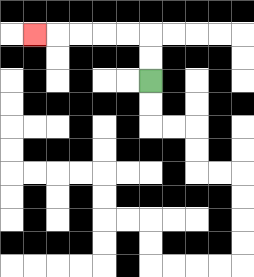{'start': '[6, 3]', 'end': '[1, 1]', 'path_directions': 'U,U,L,L,L,L,L', 'path_coordinates': '[[6, 3], [6, 2], [6, 1], [5, 1], [4, 1], [3, 1], [2, 1], [1, 1]]'}